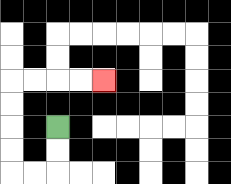{'start': '[2, 5]', 'end': '[4, 3]', 'path_directions': 'D,D,L,L,U,U,U,U,R,R,R,R', 'path_coordinates': '[[2, 5], [2, 6], [2, 7], [1, 7], [0, 7], [0, 6], [0, 5], [0, 4], [0, 3], [1, 3], [2, 3], [3, 3], [4, 3]]'}